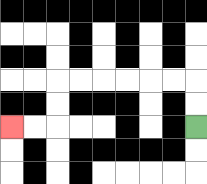{'start': '[8, 5]', 'end': '[0, 5]', 'path_directions': 'U,U,L,L,L,L,L,L,D,D,L,L', 'path_coordinates': '[[8, 5], [8, 4], [8, 3], [7, 3], [6, 3], [5, 3], [4, 3], [3, 3], [2, 3], [2, 4], [2, 5], [1, 5], [0, 5]]'}